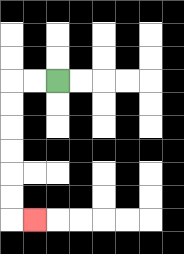{'start': '[2, 3]', 'end': '[1, 9]', 'path_directions': 'L,L,D,D,D,D,D,D,R', 'path_coordinates': '[[2, 3], [1, 3], [0, 3], [0, 4], [0, 5], [0, 6], [0, 7], [0, 8], [0, 9], [1, 9]]'}